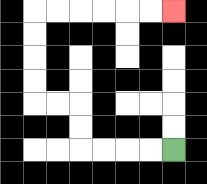{'start': '[7, 6]', 'end': '[7, 0]', 'path_directions': 'L,L,L,L,U,U,L,L,U,U,U,U,R,R,R,R,R,R', 'path_coordinates': '[[7, 6], [6, 6], [5, 6], [4, 6], [3, 6], [3, 5], [3, 4], [2, 4], [1, 4], [1, 3], [1, 2], [1, 1], [1, 0], [2, 0], [3, 0], [4, 0], [5, 0], [6, 0], [7, 0]]'}